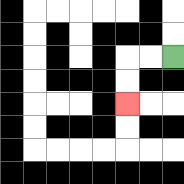{'start': '[7, 2]', 'end': '[5, 4]', 'path_directions': 'L,L,D,D', 'path_coordinates': '[[7, 2], [6, 2], [5, 2], [5, 3], [5, 4]]'}